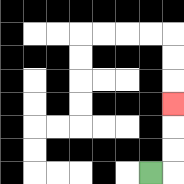{'start': '[6, 7]', 'end': '[7, 4]', 'path_directions': 'R,U,U,U', 'path_coordinates': '[[6, 7], [7, 7], [7, 6], [7, 5], [7, 4]]'}